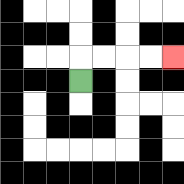{'start': '[3, 3]', 'end': '[7, 2]', 'path_directions': 'U,R,R,R,R', 'path_coordinates': '[[3, 3], [3, 2], [4, 2], [5, 2], [6, 2], [7, 2]]'}